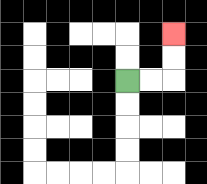{'start': '[5, 3]', 'end': '[7, 1]', 'path_directions': 'R,R,U,U', 'path_coordinates': '[[5, 3], [6, 3], [7, 3], [7, 2], [7, 1]]'}